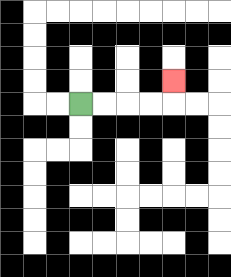{'start': '[3, 4]', 'end': '[7, 3]', 'path_directions': 'R,R,R,R,U', 'path_coordinates': '[[3, 4], [4, 4], [5, 4], [6, 4], [7, 4], [7, 3]]'}